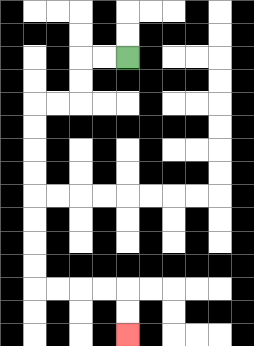{'start': '[5, 2]', 'end': '[5, 14]', 'path_directions': 'L,L,D,D,L,L,D,D,D,D,D,D,D,D,R,R,R,R,D,D', 'path_coordinates': '[[5, 2], [4, 2], [3, 2], [3, 3], [3, 4], [2, 4], [1, 4], [1, 5], [1, 6], [1, 7], [1, 8], [1, 9], [1, 10], [1, 11], [1, 12], [2, 12], [3, 12], [4, 12], [5, 12], [5, 13], [5, 14]]'}